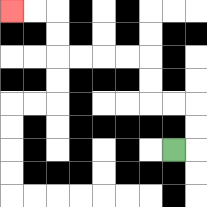{'start': '[7, 6]', 'end': '[0, 0]', 'path_directions': 'R,U,U,L,L,U,U,L,L,L,L,U,U,L,L', 'path_coordinates': '[[7, 6], [8, 6], [8, 5], [8, 4], [7, 4], [6, 4], [6, 3], [6, 2], [5, 2], [4, 2], [3, 2], [2, 2], [2, 1], [2, 0], [1, 0], [0, 0]]'}